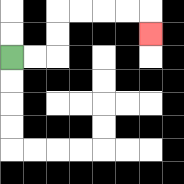{'start': '[0, 2]', 'end': '[6, 1]', 'path_directions': 'R,R,U,U,R,R,R,R,D', 'path_coordinates': '[[0, 2], [1, 2], [2, 2], [2, 1], [2, 0], [3, 0], [4, 0], [5, 0], [6, 0], [6, 1]]'}